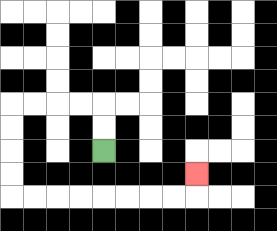{'start': '[4, 6]', 'end': '[8, 7]', 'path_directions': 'U,U,L,L,L,L,D,D,D,D,R,R,R,R,R,R,R,R,U', 'path_coordinates': '[[4, 6], [4, 5], [4, 4], [3, 4], [2, 4], [1, 4], [0, 4], [0, 5], [0, 6], [0, 7], [0, 8], [1, 8], [2, 8], [3, 8], [4, 8], [5, 8], [6, 8], [7, 8], [8, 8], [8, 7]]'}